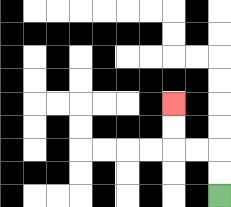{'start': '[9, 8]', 'end': '[7, 4]', 'path_directions': 'U,U,L,L,U,U', 'path_coordinates': '[[9, 8], [9, 7], [9, 6], [8, 6], [7, 6], [7, 5], [7, 4]]'}